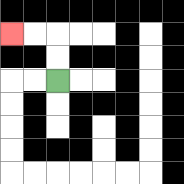{'start': '[2, 3]', 'end': '[0, 1]', 'path_directions': 'U,U,L,L', 'path_coordinates': '[[2, 3], [2, 2], [2, 1], [1, 1], [0, 1]]'}